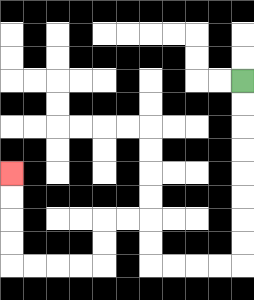{'start': '[10, 3]', 'end': '[0, 7]', 'path_directions': 'D,D,D,D,D,D,D,D,L,L,L,L,U,U,L,L,D,D,L,L,L,L,U,U,U,U', 'path_coordinates': '[[10, 3], [10, 4], [10, 5], [10, 6], [10, 7], [10, 8], [10, 9], [10, 10], [10, 11], [9, 11], [8, 11], [7, 11], [6, 11], [6, 10], [6, 9], [5, 9], [4, 9], [4, 10], [4, 11], [3, 11], [2, 11], [1, 11], [0, 11], [0, 10], [0, 9], [0, 8], [0, 7]]'}